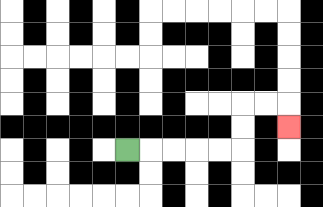{'start': '[5, 6]', 'end': '[12, 5]', 'path_directions': 'R,R,R,R,R,U,U,R,R,D', 'path_coordinates': '[[5, 6], [6, 6], [7, 6], [8, 6], [9, 6], [10, 6], [10, 5], [10, 4], [11, 4], [12, 4], [12, 5]]'}